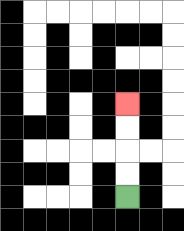{'start': '[5, 8]', 'end': '[5, 4]', 'path_directions': 'U,U,U,U', 'path_coordinates': '[[5, 8], [5, 7], [5, 6], [5, 5], [5, 4]]'}